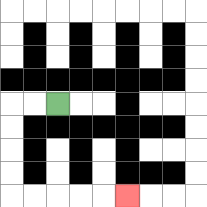{'start': '[2, 4]', 'end': '[5, 8]', 'path_directions': 'L,L,D,D,D,D,R,R,R,R,R', 'path_coordinates': '[[2, 4], [1, 4], [0, 4], [0, 5], [0, 6], [0, 7], [0, 8], [1, 8], [2, 8], [3, 8], [4, 8], [5, 8]]'}